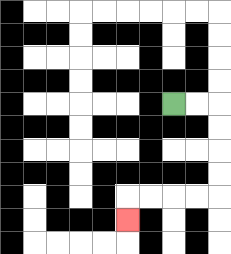{'start': '[7, 4]', 'end': '[5, 9]', 'path_directions': 'R,R,D,D,D,D,L,L,L,L,D', 'path_coordinates': '[[7, 4], [8, 4], [9, 4], [9, 5], [9, 6], [9, 7], [9, 8], [8, 8], [7, 8], [6, 8], [5, 8], [5, 9]]'}